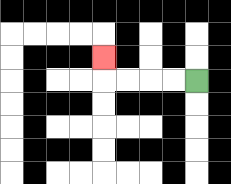{'start': '[8, 3]', 'end': '[4, 2]', 'path_directions': 'L,L,L,L,U', 'path_coordinates': '[[8, 3], [7, 3], [6, 3], [5, 3], [4, 3], [4, 2]]'}